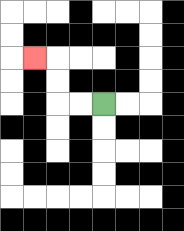{'start': '[4, 4]', 'end': '[1, 2]', 'path_directions': 'L,L,U,U,L', 'path_coordinates': '[[4, 4], [3, 4], [2, 4], [2, 3], [2, 2], [1, 2]]'}